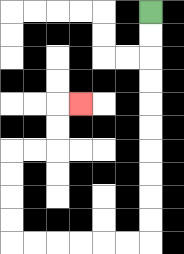{'start': '[6, 0]', 'end': '[3, 4]', 'path_directions': 'D,D,D,D,D,D,D,D,D,D,L,L,L,L,L,L,U,U,U,U,R,R,U,U,R', 'path_coordinates': '[[6, 0], [6, 1], [6, 2], [6, 3], [6, 4], [6, 5], [6, 6], [6, 7], [6, 8], [6, 9], [6, 10], [5, 10], [4, 10], [3, 10], [2, 10], [1, 10], [0, 10], [0, 9], [0, 8], [0, 7], [0, 6], [1, 6], [2, 6], [2, 5], [2, 4], [3, 4]]'}